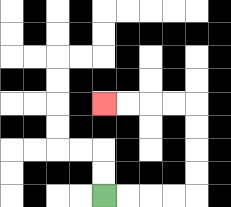{'start': '[4, 8]', 'end': '[4, 4]', 'path_directions': 'R,R,R,R,U,U,U,U,L,L,L,L', 'path_coordinates': '[[4, 8], [5, 8], [6, 8], [7, 8], [8, 8], [8, 7], [8, 6], [8, 5], [8, 4], [7, 4], [6, 4], [5, 4], [4, 4]]'}